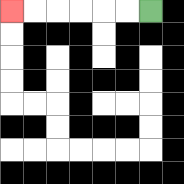{'start': '[6, 0]', 'end': '[0, 0]', 'path_directions': 'L,L,L,L,L,L', 'path_coordinates': '[[6, 0], [5, 0], [4, 0], [3, 0], [2, 0], [1, 0], [0, 0]]'}